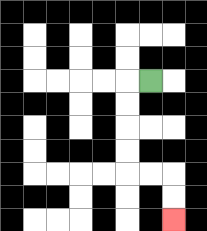{'start': '[6, 3]', 'end': '[7, 9]', 'path_directions': 'L,D,D,D,D,R,R,D,D', 'path_coordinates': '[[6, 3], [5, 3], [5, 4], [5, 5], [5, 6], [5, 7], [6, 7], [7, 7], [7, 8], [7, 9]]'}